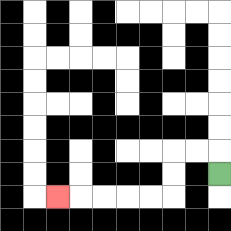{'start': '[9, 7]', 'end': '[2, 8]', 'path_directions': 'U,L,L,D,D,L,L,L,L,L', 'path_coordinates': '[[9, 7], [9, 6], [8, 6], [7, 6], [7, 7], [7, 8], [6, 8], [5, 8], [4, 8], [3, 8], [2, 8]]'}